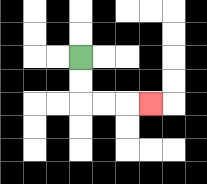{'start': '[3, 2]', 'end': '[6, 4]', 'path_directions': 'D,D,R,R,R', 'path_coordinates': '[[3, 2], [3, 3], [3, 4], [4, 4], [5, 4], [6, 4]]'}